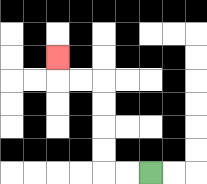{'start': '[6, 7]', 'end': '[2, 2]', 'path_directions': 'L,L,U,U,U,U,L,L,U', 'path_coordinates': '[[6, 7], [5, 7], [4, 7], [4, 6], [4, 5], [4, 4], [4, 3], [3, 3], [2, 3], [2, 2]]'}